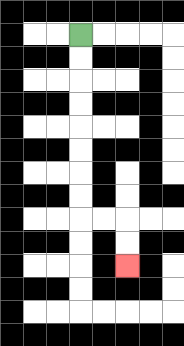{'start': '[3, 1]', 'end': '[5, 11]', 'path_directions': 'D,D,D,D,D,D,D,D,R,R,D,D', 'path_coordinates': '[[3, 1], [3, 2], [3, 3], [3, 4], [3, 5], [3, 6], [3, 7], [3, 8], [3, 9], [4, 9], [5, 9], [5, 10], [5, 11]]'}